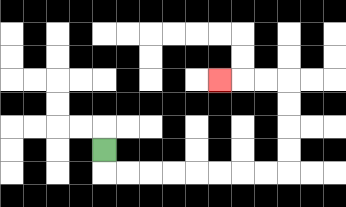{'start': '[4, 6]', 'end': '[9, 3]', 'path_directions': 'D,R,R,R,R,R,R,R,R,U,U,U,U,L,L,L', 'path_coordinates': '[[4, 6], [4, 7], [5, 7], [6, 7], [7, 7], [8, 7], [9, 7], [10, 7], [11, 7], [12, 7], [12, 6], [12, 5], [12, 4], [12, 3], [11, 3], [10, 3], [9, 3]]'}